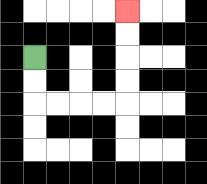{'start': '[1, 2]', 'end': '[5, 0]', 'path_directions': 'D,D,R,R,R,R,U,U,U,U', 'path_coordinates': '[[1, 2], [1, 3], [1, 4], [2, 4], [3, 4], [4, 4], [5, 4], [5, 3], [5, 2], [5, 1], [5, 0]]'}